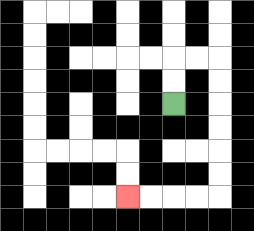{'start': '[7, 4]', 'end': '[5, 8]', 'path_directions': 'U,U,R,R,D,D,D,D,D,D,L,L,L,L', 'path_coordinates': '[[7, 4], [7, 3], [7, 2], [8, 2], [9, 2], [9, 3], [9, 4], [9, 5], [9, 6], [9, 7], [9, 8], [8, 8], [7, 8], [6, 8], [5, 8]]'}